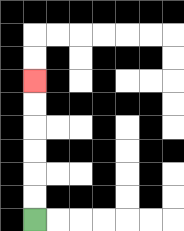{'start': '[1, 9]', 'end': '[1, 3]', 'path_directions': 'U,U,U,U,U,U', 'path_coordinates': '[[1, 9], [1, 8], [1, 7], [1, 6], [1, 5], [1, 4], [1, 3]]'}